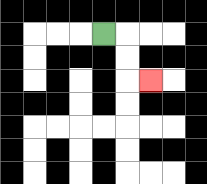{'start': '[4, 1]', 'end': '[6, 3]', 'path_directions': 'R,D,D,R', 'path_coordinates': '[[4, 1], [5, 1], [5, 2], [5, 3], [6, 3]]'}